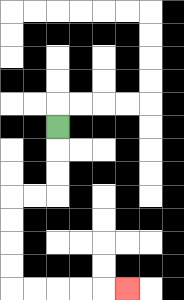{'start': '[2, 5]', 'end': '[5, 12]', 'path_directions': 'D,D,D,L,L,D,D,D,D,R,R,R,R,R', 'path_coordinates': '[[2, 5], [2, 6], [2, 7], [2, 8], [1, 8], [0, 8], [0, 9], [0, 10], [0, 11], [0, 12], [1, 12], [2, 12], [3, 12], [4, 12], [5, 12]]'}